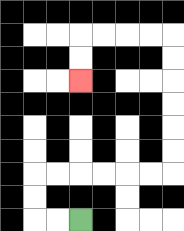{'start': '[3, 9]', 'end': '[3, 3]', 'path_directions': 'L,L,U,U,R,R,R,R,R,R,U,U,U,U,U,U,L,L,L,L,D,D', 'path_coordinates': '[[3, 9], [2, 9], [1, 9], [1, 8], [1, 7], [2, 7], [3, 7], [4, 7], [5, 7], [6, 7], [7, 7], [7, 6], [7, 5], [7, 4], [7, 3], [7, 2], [7, 1], [6, 1], [5, 1], [4, 1], [3, 1], [3, 2], [3, 3]]'}